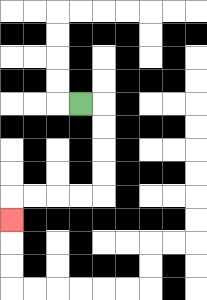{'start': '[3, 4]', 'end': '[0, 9]', 'path_directions': 'R,D,D,D,D,L,L,L,L,D', 'path_coordinates': '[[3, 4], [4, 4], [4, 5], [4, 6], [4, 7], [4, 8], [3, 8], [2, 8], [1, 8], [0, 8], [0, 9]]'}